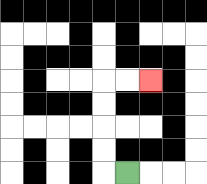{'start': '[5, 7]', 'end': '[6, 3]', 'path_directions': 'L,U,U,U,U,R,R', 'path_coordinates': '[[5, 7], [4, 7], [4, 6], [4, 5], [4, 4], [4, 3], [5, 3], [6, 3]]'}